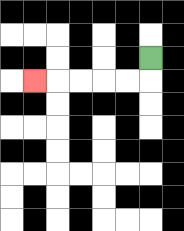{'start': '[6, 2]', 'end': '[1, 3]', 'path_directions': 'D,L,L,L,L,L', 'path_coordinates': '[[6, 2], [6, 3], [5, 3], [4, 3], [3, 3], [2, 3], [1, 3]]'}